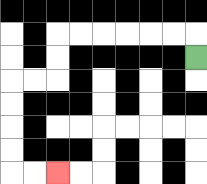{'start': '[8, 2]', 'end': '[2, 7]', 'path_directions': 'U,L,L,L,L,L,L,D,D,L,L,D,D,D,D,R,R', 'path_coordinates': '[[8, 2], [8, 1], [7, 1], [6, 1], [5, 1], [4, 1], [3, 1], [2, 1], [2, 2], [2, 3], [1, 3], [0, 3], [0, 4], [0, 5], [0, 6], [0, 7], [1, 7], [2, 7]]'}